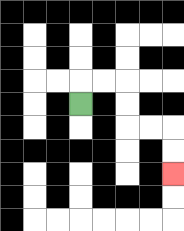{'start': '[3, 4]', 'end': '[7, 7]', 'path_directions': 'U,R,R,D,D,R,R,D,D', 'path_coordinates': '[[3, 4], [3, 3], [4, 3], [5, 3], [5, 4], [5, 5], [6, 5], [7, 5], [7, 6], [7, 7]]'}